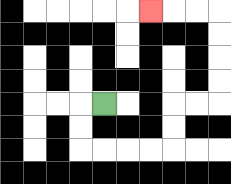{'start': '[4, 4]', 'end': '[6, 0]', 'path_directions': 'L,D,D,R,R,R,R,U,U,R,R,U,U,U,U,L,L,L', 'path_coordinates': '[[4, 4], [3, 4], [3, 5], [3, 6], [4, 6], [5, 6], [6, 6], [7, 6], [7, 5], [7, 4], [8, 4], [9, 4], [9, 3], [9, 2], [9, 1], [9, 0], [8, 0], [7, 0], [6, 0]]'}